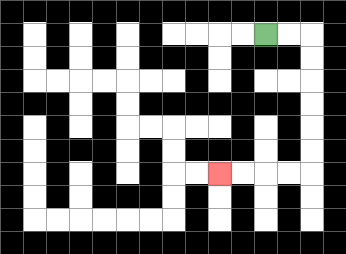{'start': '[11, 1]', 'end': '[9, 7]', 'path_directions': 'R,R,D,D,D,D,D,D,L,L,L,L', 'path_coordinates': '[[11, 1], [12, 1], [13, 1], [13, 2], [13, 3], [13, 4], [13, 5], [13, 6], [13, 7], [12, 7], [11, 7], [10, 7], [9, 7]]'}